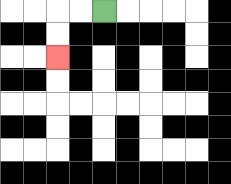{'start': '[4, 0]', 'end': '[2, 2]', 'path_directions': 'L,L,D,D', 'path_coordinates': '[[4, 0], [3, 0], [2, 0], [2, 1], [2, 2]]'}